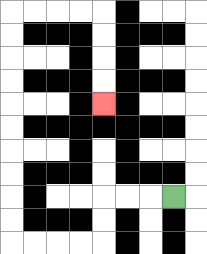{'start': '[7, 8]', 'end': '[4, 4]', 'path_directions': 'L,L,L,D,D,L,L,L,L,U,U,U,U,U,U,U,U,U,U,R,R,R,R,D,D,D,D', 'path_coordinates': '[[7, 8], [6, 8], [5, 8], [4, 8], [4, 9], [4, 10], [3, 10], [2, 10], [1, 10], [0, 10], [0, 9], [0, 8], [0, 7], [0, 6], [0, 5], [0, 4], [0, 3], [0, 2], [0, 1], [0, 0], [1, 0], [2, 0], [3, 0], [4, 0], [4, 1], [4, 2], [4, 3], [4, 4]]'}